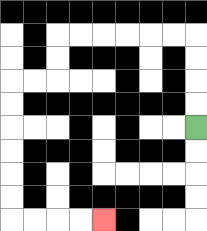{'start': '[8, 5]', 'end': '[4, 9]', 'path_directions': 'U,U,U,U,L,L,L,L,L,L,D,D,L,L,D,D,D,D,D,D,R,R,R,R', 'path_coordinates': '[[8, 5], [8, 4], [8, 3], [8, 2], [8, 1], [7, 1], [6, 1], [5, 1], [4, 1], [3, 1], [2, 1], [2, 2], [2, 3], [1, 3], [0, 3], [0, 4], [0, 5], [0, 6], [0, 7], [0, 8], [0, 9], [1, 9], [2, 9], [3, 9], [4, 9]]'}